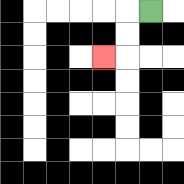{'start': '[6, 0]', 'end': '[4, 2]', 'path_directions': 'L,D,D,L', 'path_coordinates': '[[6, 0], [5, 0], [5, 1], [5, 2], [4, 2]]'}